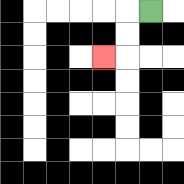{'start': '[6, 0]', 'end': '[4, 2]', 'path_directions': 'L,D,D,L', 'path_coordinates': '[[6, 0], [5, 0], [5, 1], [5, 2], [4, 2]]'}